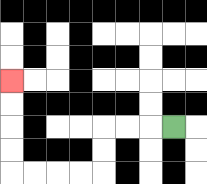{'start': '[7, 5]', 'end': '[0, 3]', 'path_directions': 'L,L,L,D,D,L,L,L,L,U,U,U,U', 'path_coordinates': '[[7, 5], [6, 5], [5, 5], [4, 5], [4, 6], [4, 7], [3, 7], [2, 7], [1, 7], [0, 7], [0, 6], [0, 5], [0, 4], [0, 3]]'}